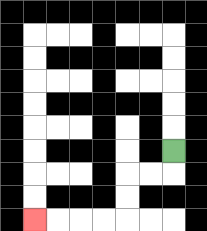{'start': '[7, 6]', 'end': '[1, 9]', 'path_directions': 'D,L,L,D,D,L,L,L,L', 'path_coordinates': '[[7, 6], [7, 7], [6, 7], [5, 7], [5, 8], [5, 9], [4, 9], [3, 9], [2, 9], [1, 9]]'}